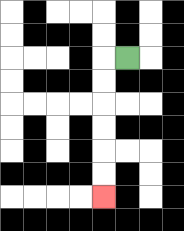{'start': '[5, 2]', 'end': '[4, 8]', 'path_directions': 'L,D,D,D,D,D,D', 'path_coordinates': '[[5, 2], [4, 2], [4, 3], [4, 4], [4, 5], [4, 6], [4, 7], [4, 8]]'}